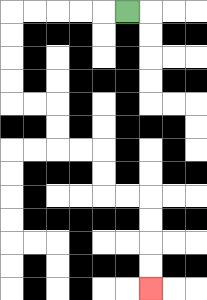{'start': '[5, 0]', 'end': '[6, 12]', 'path_directions': 'L,L,L,L,L,D,D,D,D,R,R,D,D,R,R,D,D,R,R,D,D,D,D', 'path_coordinates': '[[5, 0], [4, 0], [3, 0], [2, 0], [1, 0], [0, 0], [0, 1], [0, 2], [0, 3], [0, 4], [1, 4], [2, 4], [2, 5], [2, 6], [3, 6], [4, 6], [4, 7], [4, 8], [5, 8], [6, 8], [6, 9], [6, 10], [6, 11], [6, 12]]'}